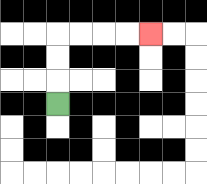{'start': '[2, 4]', 'end': '[6, 1]', 'path_directions': 'U,U,U,R,R,R,R', 'path_coordinates': '[[2, 4], [2, 3], [2, 2], [2, 1], [3, 1], [4, 1], [5, 1], [6, 1]]'}